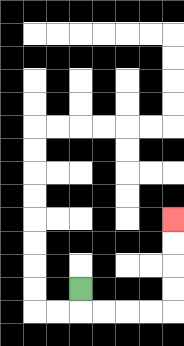{'start': '[3, 12]', 'end': '[7, 9]', 'path_directions': 'D,R,R,R,R,U,U,U,U', 'path_coordinates': '[[3, 12], [3, 13], [4, 13], [5, 13], [6, 13], [7, 13], [7, 12], [7, 11], [7, 10], [7, 9]]'}